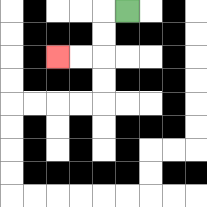{'start': '[5, 0]', 'end': '[2, 2]', 'path_directions': 'L,D,D,L,L', 'path_coordinates': '[[5, 0], [4, 0], [4, 1], [4, 2], [3, 2], [2, 2]]'}